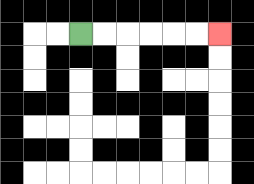{'start': '[3, 1]', 'end': '[9, 1]', 'path_directions': 'R,R,R,R,R,R', 'path_coordinates': '[[3, 1], [4, 1], [5, 1], [6, 1], [7, 1], [8, 1], [9, 1]]'}